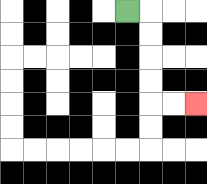{'start': '[5, 0]', 'end': '[8, 4]', 'path_directions': 'R,D,D,D,D,R,R', 'path_coordinates': '[[5, 0], [6, 0], [6, 1], [6, 2], [6, 3], [6, 4], [7, 4], [8, 4]]'}